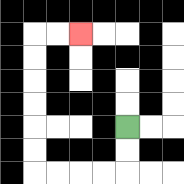{'start': '[5, 5]', 'end': '[3, 1]', 'path_directions': 'D,D,L,L,L,L,U,U,U,U,U,U,R,R', 'path_coordinates': '[[5, 5], [5, 6], [5, 7], [4, 7], [3, 7], [2, 7], [1, 7], [1, 6], [1, 5], [1, 4], [1, 3], [1, 2], [1, 1], [2, 1], [3, 1]]'}